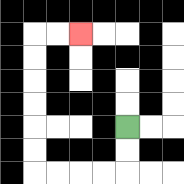{'start': '[5, 5]', 'end': '[3, 1]', 'path_directions': 'D,D,L,L,L,L,U,U,U,U,U,U,R,R', 'path_coordinates': '[[5, 5], [5, 6], [5, 7], [4, 7], [3, 7], [2, 7], [1, 7], [1, 6], [1, 5], [1, 4], [1, 3], [1, 2], [1, 1], [2, 1], [3, 1]]'}